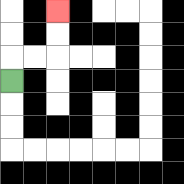{'start': '[0, 3]', 'end': '[2, 0]', 'path_directions': 'U,R,R,U,U', 'path_coordinates': '[[0, 3], [0, 2], [1, 2], [2, 2], [2, 1], [2, 0]]'}